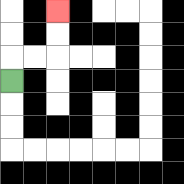{'start': '[0, 3]', 'end': '[2, 0]', 'path_directions': 'U,R,R,U,U', 'path_coordinates': '[[0, 3], [0, 2], [1, 2], [2, 2], [2, 1], [2, 0]]'}